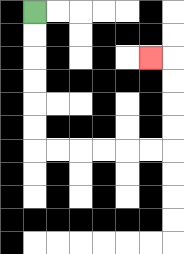{'start': '[1, 0]', 'end': '[6, 2]', 'path_directions': 'D,D,D,D,D,D,R,R,R,R,R,R,U,U,U,U,L', 'path_coordinates': '[[1, 0], [1, 1], [1, 2], [1, 3], [1, 4], [1, 5], [1, 6], [2, 6], [3, 6], [4, 6], [5, 6], [6, 6], [7, 6], [7, 5], [7, 4], [7, 3], [7, 2], [6, 2]]'}